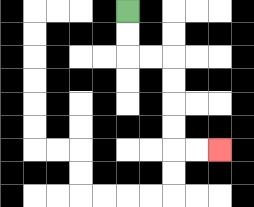{'start': '[5, 0]', 'end': '[9, 6]', 'path_directions': 'D,D,R,R,D,D,D,D,R,R', 'path_coordinates': '[[5, 0], [5, 1], [5, 2], [6, 2], [7, 2], [7, 3], [7, 4], [7, 5], [7, 6], [8, 6], [9, 6]]'}